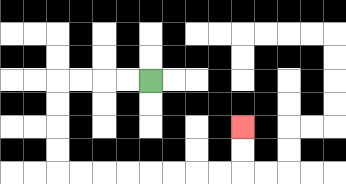{'start': '[6, 3]', 'end': '[10, 5]', 'path_directions': 'L,L,L,L,D,D,D,D,R,R,R,R,R,R,R,R,U,U', 'path_coordinates': '[[6, 3], [5, 3], [4, 3], [3, 3], [2, 3], [2, 4], [2, 5], [2, 6], [2, 7], [3, 7], [4, 7], [5, 7], [6, 7], [7, 7], [8, 7], [9, 7], [10, 7], [10, 6], [10, 5]]'}